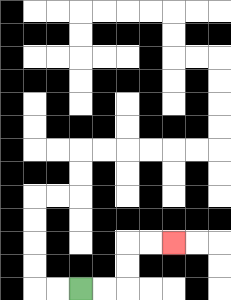{'start': '[3, 12]', 'end': '[7, 10]', 'path_directions': 'R,R,U,U,R,R', 'path_coordinates': '[[3, 12], [4, 12], [5, 12], [5, 11], [5, 10], [6, 10], [7, 10]]'}